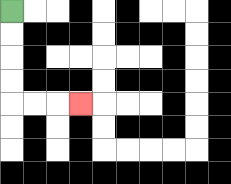{'start': '[0, 0]', 'end': '[3, 4]', 'path_directions': 'D,D,D,D,R,R,R', 'path_coordinates': '[[0, 0], [0, 1], [0, 2], [0, 3], [0, 4], [1, 4], [2, 4], [3, 4]]'}